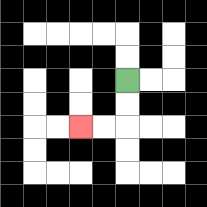{'start': '[5, 3]', 'end': '[3, 5]', 'path_directions': 'D,D,L,L', 'path_coordinates': '[[5, 3], [5, 4], [5, 5], [4, 5], [3, 5]]'}